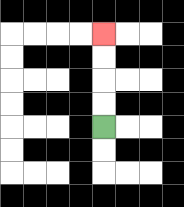{'start': '[4, 5]', 'end': '[4, 1]', 'path_directions': 'U,U,U,U', 'path_coordinates': '[[4, 5], [4, 4], [4, 3], [4, 2], [4, 1]]'}